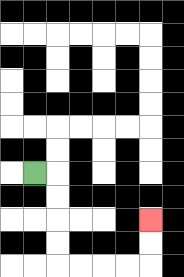{'start': '[1, 7]', 'end': '[6, 9]', 'path_directions': 'R,D,D,D,D,R,R,R,R,U,U', 'path_coordinates': '[[1, 7], [2, 7], [2, 8], [2, 9], [2, 10], [2, 11], [3, 11], [4, 11], [5, 11], [6, 11], [6, 10], [6, 9]]'}